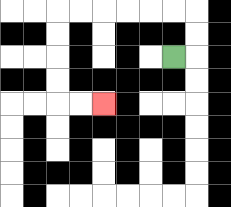{'start': '[7, 2]', 'end': '[4, 4]', 'path_directions': 'R,U,U,L,L,L,L,L,L,D,D,D,D,R,R', 'path_coordinates': '[[7, 2], [8, 2], [8, 1], [8, 0], [7, 0], [6, 0], [5, 0], [4, 0], [3, 0], [2, 0], [2, 1], [2, 2], [2, 3], [2, 4], [3, 4], [4, 4]]'}